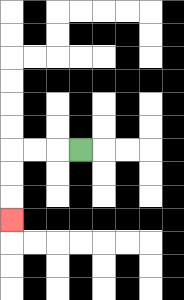{'start': '[3, 6]', 'end': '[0, 9]', 'path_directions': 'L,L,L,D,D,D', 'path_coordinates': '[[3, 6], [2, 6], [1, 6], [0, 6], [0, 7], [0, 8], [0, 9]]'}